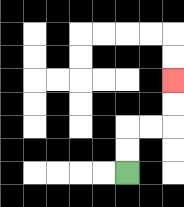{'start': '[5, 7]', 'end': '[7, 3]', 'path_directions': 'U,U,R,R,U,U', 'path_coordinates': '[[5, 7], [5, 6], [5, 5], [6, 5], [7, 5], [7, 4], [7, 3]]'}